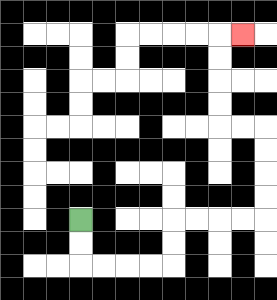{'start': '[3, 9]', 'end': '[10, 1]', 'path_directions': 'D,D,R,R,R,R,U,U,R,R,R,R,U,U,U,U,L,L,U,U,U,U,R', 'path_coordinates': '[[3, 9], [3, 10], [3, 11], [4, 11], [5, 11], [6, 11], [7, 11], [7, 10], [7, 9], [8, 9], [9, 9], [10, 9], [11, 9], [11, 8], [11, 7], [11, 6], [11, 5], [10, 5], [9, 5], [9, 4], [9, 3], [9, 2], [9, 1], [10, 1]]'}